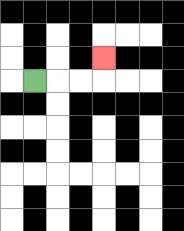{'start': '[1, 3]', 'end': '[4, 2]', 'path_directions': 'R,R,R,U', 'path_coordinates': '[[1, 3], [2, 3], [3, 3], [4, 3], [4, 2]]'}